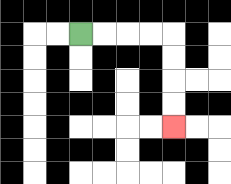{'start': '[3, 1]', 'end': '[7, 5]', 'path_directions': 'R,R,R,R,D,D,D,D', 'path_coordinates': '[[3, 1], [4, 1], [5, 1], [6, 1], [7, 1], [7, 2], [7, 3], [7, 4], [7, 5]]'}